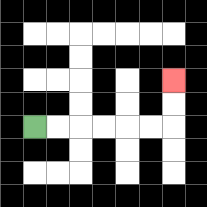{'start': '[1, 5]', 'end': '[7, 3]', 'path_directions': 'R,R,R,R,R,R,U,U', 'path_coordinates': '[[1, 5], [2, 5], [3, 5], [4, 5], [5, 5], [6, 5], [7, 5], [7, 4], [7, 3]]'}